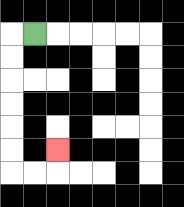{'start': '[1, 1]', 'end': '[2, 6]', 'path_directions': 'L,D,D,D,D,D,D,R,R,U', 'path_coordinates': '[[1, 1], [0, 1], [0, 2], [0, 3], [0, 4], [0, 5], [0, 6], [0, 7], [1, 7], [2, 7], [2, 6]]'}